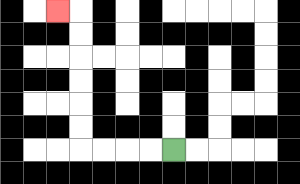{'start': '[7, 6]', 'end': '[2, 0]', 'path_directions': 'L,L,L,L,U,U,U,U,U,U,L', 'path_coordinates': '[[7, 6], [6, 6], [5, 6], [4, 6], [3, 6], [3, 5], [3, 4], [3, 3], [3, 2], [3, 1], [3, 0], [2, 0]]'}